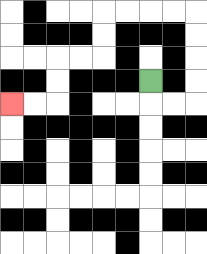{'start': '[6, 3]', 'end': '[0, 4]', 'path_directions': 'D,R,R,U,U,U,U,L,L,L,L,D,D,L,L,D,D,L,L', 'path_coordinates': '[[6, 3], [6, 4], [7, 4], [8, 4], [8, 3], [8, 2], [8, 1], [8, 0], [7, 0], [6, 0], [5, 0], [4, 0], [4, 1], [4, 2], [3, 2], [2, 2], [2, 3], [2, 4], [1, 4], [0, 4]]'}